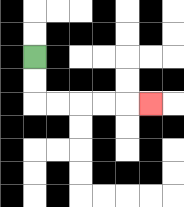{'start': '[1, 2]', 'end': '[6, 4]', 'path_directions': 'D,D,R,R,R,R,R', 'path_coordinates': '[[1, 2], [1, 3], [1, 4], [2, 4], [3, 4], [4, 4], [5, 4], [6, 4]]'}